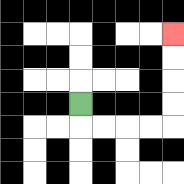{'start': '[3, 4]', 'end': '[7, 1]', 'path_directions': 'D,R,R,R,R,U,U,U,U', 'path_coordinates': '[[3, 4], [3, 5], [4, 5], [5, 5], [6, 5], [7, 5], [7, 4], [7, 3], [7, 2], [7, 1]]'}